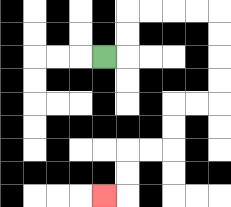{'start': '[4, 2]', 'end': '[4, 8]', 'path_directions': 'R,U,U,R,R,R,R,D,D,D,D,L,L,D,D,L,L,D,D,L', 'path_coordinates': '[[4, 2], [5, 2], [5, 1], [5, 0], [6, 0], [7, 0], [8, 0], [9, 0], [9, 1], [9, 2], [9, 3], [9, 4], [8, 4], [7, 4], [7, 5], [7, 6], [6, 6], [5, 6], [5, 7], [5, 8], [4, 8]]'}